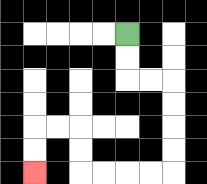{'start': '[5, 1]', 'end': '[1, 7]', 'path_directions': 'D,D,R,R,D,D,D,D,L,L,L,L,U,U,L,L,D,D', 'path_coordinates': '[[5, 1], [5, 2], [5, 3], [6, 3], [7, 3], [7, 4], [7, 5], [7, 6], [7, 7], [6, 7], [5, 7], [4, 7], [3, 7], [3, 6], [3, 5], [2, 5], [1, 5], [1, 6], [1, 7]]'}